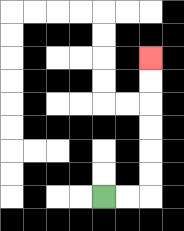{'start': '[4, 8]', 'end': '[6, 2]', 'path_directions': 'R,R,U,U,U,U,U,U', 'path_coordinates': '[[4, 8], [5, 8], [6, 8], [6, 7], [6, 6], [6, 5], [6, 4], [6, 3], [6, 2]]'}